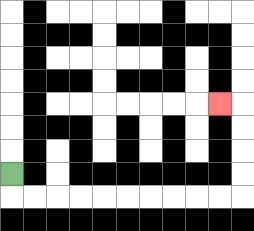{'start': '[0, 7]', 'end': '[9, 4]', 'path_directions': 'D,R,R,R,R,R,R,R,R,R,R,U,U,U,U,L', 'path_coordinates': '[[0, 7], [0, 8], [1, 8], [2, 8], [3, 8], [4, 8], [5, 8], [6, 8], [7, 8], [8, 8], [9, 8], [10, 8], [10, 7], [10, 6], [10, 5], [10, 4], [9, 4]]'}